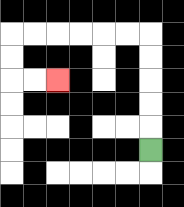{'start': '[6, 6]', 'end': '[2, 3]', 'path_directions': 'U,U,U,U,U,L,L,L,L,L,L,D,D,R,R', 'path_coordinates': '[[6, 6], [6, 5], [6, 4], [6, 3], [6, 2], [6, 1], [5, 1], [4, 1], [3, 1], [2, 1], [1, 1], [0, 1], [0, 2], [0, 3], [1, 3], [2, 3]]'}